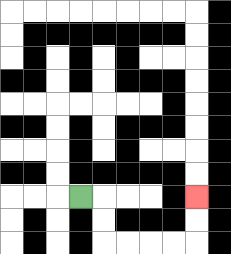{'start': '[3, 8]', 'end': '[8, 8]', 'path_directions': 'R,D,D,R,R,R,R,U,U', 'path_coordinates': '[[3, 8], [4, 8], [4, 9], [4, 10], [5, 10], [6, 10], [7, 10], [8, 10], [8, 9], [8, 8]]'}